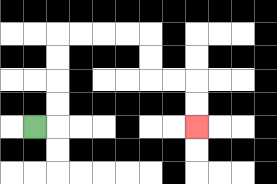{'start': '[1, 5]', 'end': '[8, 5]', 'path_directions': 'R,U,U,U,U,R,R,R,R,D,D,R,R,D,D', 'path_coordinates': '[[1, 5], [2, 5], [2, 4], [2, 3], [2, 2], [2, 1], [3, 1], [4, 1], [5, 1], [6, 1], [6, 2], [6, 3], [7, 3], [8, 3], [8, 4], [8, 5]]'}